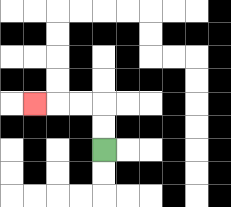{'start': '[4, 6]', 'end': '[1, 4]', 'path_directions': 'U,U,L,L,L', 'path_coordinates': '[[4, 6], [4, 5], [4, 4], [3, 4], [2, 4], [1, 4]]'}